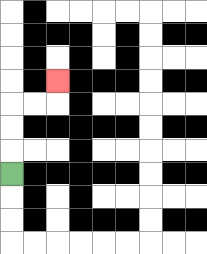{'start': '[0, 7]', 'end': '[2, 3]', 'path_directions': 'U,U,U,R,R,U', 'path_coordinates': '[[0, 7], [0, 6], [0, 5], [0, 4], [1, 4], [2, 4], [2, 3]]'}